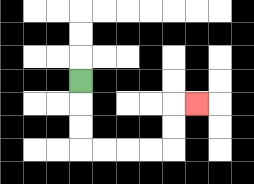{'start': '[3, 3]', 'end': '[8, 4]', 'path_directions': 'D,D,D,R,R,R,R,U,U,R', 'path_coordinates': '[[3, 3], [3, 4], [3, 5], [3, 6], [4, 6], [5, 6], [6, 6], [7, 6], [7, 5], [7, 4], [8, 4]]'}